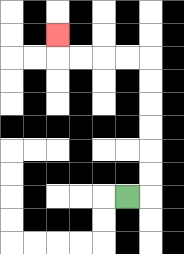{'start': '[5, 8]', 'end': '[2, 1]', 'path_directions': 'R,U,U,U,U,U,U,L,L,L,L,U', 'path_coordinates': '[[5, 8], [6, 8], [6, 7], [6, 6], [6, 5], [6, 4], [6, 3], [6, 2], [5, 2], [4, 2], [3, 2], [2, 2], [2, 1]]'}